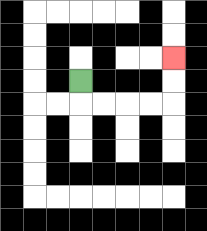{'start': '[3, 3]', 'end': '[7, 2]', 'path_directions': 'D,R,R,R,R,U,U', 'path_coordinates': '[[3, 3], [3, 4], [4, 4], [5, 4], [6, 4], [7, 4], [7, 3], [7, 2]]'}